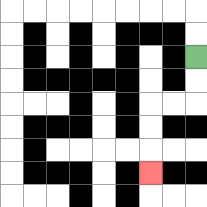{'start': '[8, 2]', 'end': '[6, 7]', 'path_directions': 'D,D,L,L,D,D,D', 'path_coordinates': '[[8, 2], [8, 3], [8, 4], [7, 4], [6, 4], [6, 5], [6, 6], [6, 7]]'}